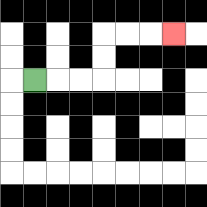{'start': '[1, 3]', 'end': '[7, 1]', 'path_directions': 'R,R,R,U,U,R,R,R', 'path_coordinates': '[[1, 3], [2, 3], [3, 3], [4, 3], [4, 2], [4, 1], [5, 1], [6, 1], [7, 1]]'}